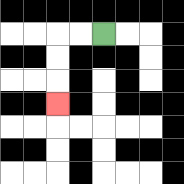{'start': '[4, 1]', 'end': '[2, 4]', 'path_directions': 'L,L,D,D,D', 'path_coordinates': '[[4, 1], [3, 1], [2, 1], [2, 2], [2, 3], [2, 4]]'}